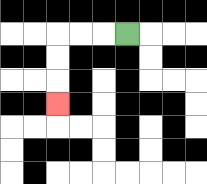{'start': '[5, 1]', 'end': '[2, 4]', 'path_directions': 'L,L,L,D,D,D', 'path_coordinates': '[[5, 1], [4, 1], [3, 1], [2, 1], [2, 2], [2, 3], [2, 4]]'}